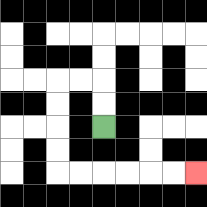{'start': '[4, 5]', 'end': '[8, 7]', 'path_directions': 'U,U,L,L,D,D,D,D,R,R,R,R,R,R', 'path_coordinates': '[[4, 5], [4, 4], [4, 3], [3, 3], [2, 3], [2, 4], [2, 5], [2, 6], [2, 7], [3, 7], [4, 7], [5, 7], [6, 7], [7, 7], [8, 7]]'}